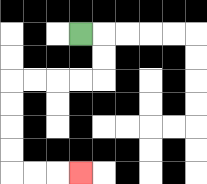{'start': '[3, 1]', 'end': '[3, 7]', 'path_directions': 'R,D,D,L,L,L,L,D,D,D,D,R,R,R', 'path_coordinates': '[[3, 1], [4, 1], [4, 2], [4, 3], [3, 3], [2, 3], [1, 3], [0, 3], [0, 4], [0, 5], [0, 6], [0, 7], [1, 7], [2, 7], [3, 7]]'}